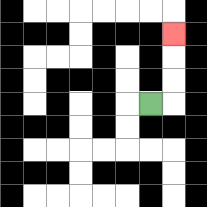{'start': '[6, 4]', 'end': '[7, 1]', 'path_directions': 'R,U,U,U', 'path_coordinates': '[[6, 4], [7, 4], [7, 3], [7, 2], [7, 1]]'}